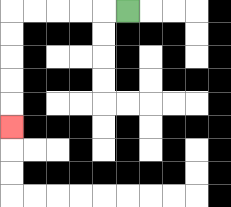{'start': '[5, 0]', 'end': '[0, 5]', 'path_directions': 'L,L,L,L,L,D,D,D,D,D', 'path_coordinates': '[[5, 0], [4, 0], [3, 0], [2, 0], [1, 0], [0, 0], [0, 1], [0, 2], [0, 3], [0, 4], [0, 5]]'}